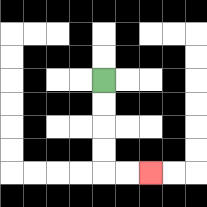{'start': '[4, 3]', 'end': '[6, 7]', 'path_directions': 'D,D,D,D,R,R', 'path_coordinates': '[[4, 3], [4, 4], [4, 5], [4, 6], [4, 7], [5, 7], [6, 7]]'}